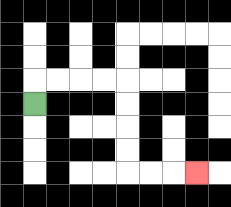{'start': '[1, 4]', 'end': '[8, 7]', 'path_directions': 'U,R,R,R,R,D,D,D,D,R,R,R', 'path_coordinates': '[[1, 4], [1, 3], [2, 3], [3, 3], [4, 3], [5, 3], [5, 4], [5, 5], [5, 6], [5, 7], [6, 7], [7, 7], [8, 7]]'}